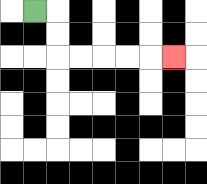{'start': '[1, 0]', 'end': '[7, 2]', 'path_directions': 'R,D,D,R,R,R,R,R', 'path_coordinates': '[[1, 0], [2, 0], [2, 1], [2, 2], [3, 2], [4, 2], [5, 2], [6, 2], [7, 2]]'}